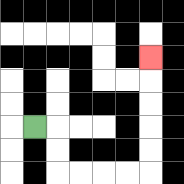{'start': '[1, 5]', 'end': '[6, 2]', 'path_directions': 'R,D,D,R,R,R,R,U,U,U,U,U', 'path_coordinates': '[[1, 5], [2, 5], [2, 6], [2, 7], [3, 7], [4, 7], [5, 7], [6, 7], [6, 6], [6, 5], [6, 4], [6, 3], [6, 2]]'}